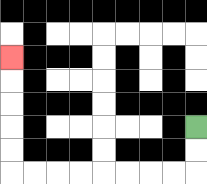{'start': '[8, 5]', 'end': '[0, 2]', 'path_directions': 'D,D,L,L,L,L,L,L,L,L,U,U,U,U,U', 'path_coordinates': '[[8, 5], [8, 6], [8, 7], [7, 7], [6, 7], [5, 7], [4, 7], [3, 7], [2, 7], [1, 7], [0, 7], [0, 6], [0, 5], [0, 4], [0, 3], [0, 2]]'}